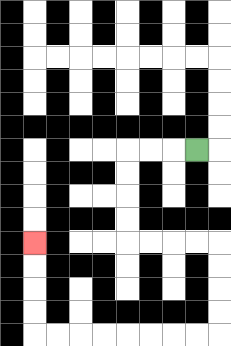{'start': '[8, 6]', 'end': '[1, 10]', 'path_directions': 'L,L,L,D,D,D,D,R,R,R,R,D,D,D,D,L,L,L,L,L,L,L,L,U,U,U,U', 'path_coordinates': '[[8, 6], [7, 6], [6, 6], [5, 6], [5, 7], [5, 8], [5, 9], [5, 10], [6, 10], [7, 10], [8, 10], [9, 10], [9, 11], [9, 12], [9, 13], [9, 14], [8, 14], [7, 14], [6, 14], [5, 14], [4, 14], [3, 14], [2, 14], [1, 14], [1, 13], [1, 12], [1, 11], [1, 10]]'}